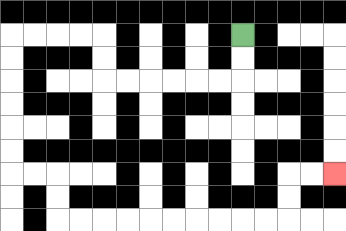{'start': '[10, 1]', 'end': '[14, 7]', 'path_directions': 'D,D,L,L,L,L,L,L,U,U,L,L,L,L,D,D,D,D,D,D,R,R,D,D,R,R,R,R,R,R,R,R,R,R,U,U,R,R', 'path_coordinates': '[[10, 1], [10, 2], [10, 3], [9, 3], [8, 3], [7, 3], [6, 3], [5, 3], [4, 3], [4, 2], [4, 1], [3, 1], [2, 1], [1, 1], [0, 1], [0, 2], [0, 3], [0, 4], [0, 5], [0, 6], [0, 7], [1, 7], [2, 7], [2, 8], [2, 9], [3, 9], [4, 9], [5, 9], [6, 9], [7, 9], [8, 9], [9, 9], [10, 9], [11, 9], [12, 9], [12, 8], [12, 7], [13, 7], [14, 7]]'}